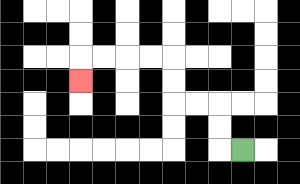{'start': '[10, 6]', 'end': '[3, 3]', 'path_directions': 'L,U,U,L,L,U,U,L,L,L,L,D', 'path_coordinates': '[[10, 6], [9, 6], [9, 5], [9, 4], [8, 4], [7, 4], [7, 3], [7, 2], [6, 2], [5, 2], [4, 2], [3, 2], [3, 3]]'}